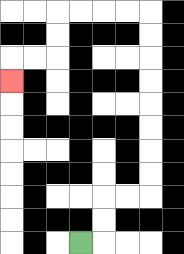{'start': '[3, 10]', 'end': '[0, 3]', 'path_directions': 'R,U,U,R,R,U,U,U,U,U,U,U,U,L,L,L,L,D,D,L,L,D', 'path_coordinates': '[[3, 10], [4, 10], [4, 9], [4, 8], [5, 8], [6, 8], [6, 7], [6, 6], [6, 5], [6, 4], [6, 3], [6, 2], [6, 1], [6, 0], [5, 0], [4, 0], [3, 0], [2, 0], [2, 1], [2, 2], [1, 2], [0, 2], [0, 3]]'}